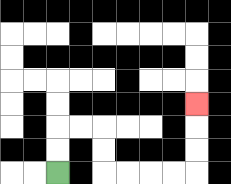{'start': '[2, 7]', 'end': '[8, 4]', 'path_directions': 'U,U,R,R,D,D,R,R,R,R,U,U,U', 'path_coordinates': '[[2, 7], [2, 6], [2, 5], [3, 5], [4, 5], [4, 6], [4, 7], [5, 7], [6, 7], [7, 7], [8, 7], [8, 6], [8, 5], [8, 4]]'}